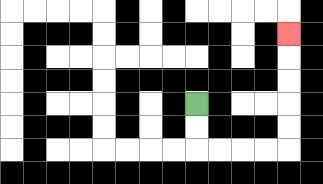{'start': '[8, 4]', 'end': '[12, 1]', 'path_directions': 'D,D,R,R,R,R,U,U,U,U,U', 'path_coordinates': '[[8, 4], [8, 5], [8, 6], [9, 6], [10, 6], [11, 6], [12, 6], [12, 5], [12, 4], [12, 3], [12, 2], [12, 1]]'}